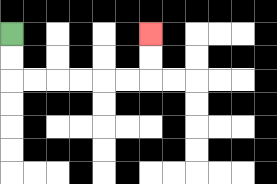{'start': '[0, 1]', 'end': '[6, 1]', 'path_directions': 'D,D,R,R,R,R,R,R,U,U', 'path_coordinates': '[[0, 1], [0, 2], [0, 3], [1, 3], [2, 3], [3, 3], [4, 3], [5, 3], [6, 3], [6, 2], [6, 1]]'}